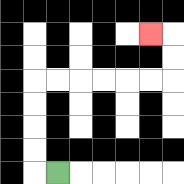{'start': '[2, 7]', 'end': '[6, 1]', 'path_directions': 'L,U,U,U,U,R,R,R,R,R,R,U,U,L', 'path_coordinates': '[[2, 7], [1, 7], [1, 6], [1, 5], [1, 4], [1, 3], [2, 3], [3, 3], [4, 3], [5, 3], [6, 3], [7, 3], [7, 2], [7, 1], [6, 1]]'}